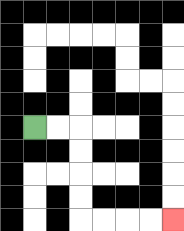{'start': '[1, 5]', 'end': '[7, 9]', 'path_directions': 'R,R,D,D,D,D,R,R,R,R', 'path_coordinates': '[[1, 5], [2, 5], [3, 5], [3, 6], [3, 7], [3, 8], [3, 9], [4, 9], [5, 9], [6, 9], [7, 9]]'}